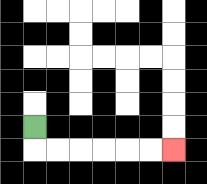{'start': '[1, 5]', 'end': '[7, 6]', 'path_directions': 'D,R,R,R,R,R,R', 'path_coordinates': '[[1, 5], [1, 6], [2, 6], [3, 6], [4, 6], [5, 6], [6, 6], [7, 6]]'}